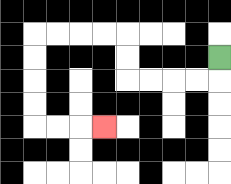{'start': '[9, 2]', 'end': '[4, 5]', 'path_directions': 'D,L,L,L,L,U,U,L,L,L,L,D,D,D,D,R,R,R', 'path_coordinates': '[[9, 2], [9, 3], [8, 3], [7, 3], [6, 3], [5, 3], [5, 2], [5, 1], [4, 1], [3, 1], [2, 1], [1, 1], [1, 2], [1, 3], [1, 4], [1, 5], [2, 5], [3, 5], [4, 5]]'}